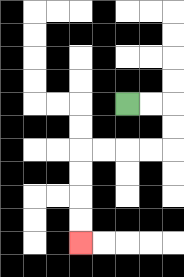{'start': '[5, 4]', 'end': '[3, 10]', 'path_directions': 'R,R,D,D,L,L,L,L,D,D,D,D', 'path_coordinates': '[[5, 4], [6, 4], [7, 4], [7, 5], [7, 6], [6, 6], [5, 6], [4, 6], [3, 6], [3, 7], [3, 8], [3, 9], [3, 10]]'}